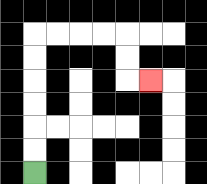{'start': '[1, 7]', 'end': '[6, 3]', 'path_directions': 'U,U,U,U,U,U,R,R,R,R,D,D,R', 'path_coordinates': '[[1, 7], [1, 6], [1, 5], [1, 4], [1, 3], [1, 2], [1, 1], [2, 1], [3, 1], [4, 1], [5, 1], [5, 2], [5, 3], [6, 3]]'}